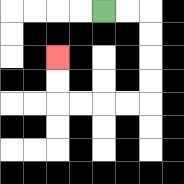{'start': '[4, 0]', 'end': '[2, 2]', 'path_directions': 'R,R,D,D,D,D,L,L,L,L,U,U', 'path_coordinates': '[[4, 0], [5, 0], [6, 0], [6, 1], [6, 2], [6, 3], [6, 4], [5, 4], [4, 4], [3, 4], [2, 4], [2, 3], [2, 2]]'}